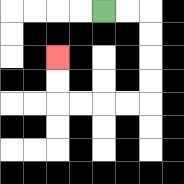{'start': '[4, 0]', 'end': '[2, 2]', 'path_directions': 'R,R,D,D,D,D,L,L,L,L,U,U', 'path_coordinates': '[[4, 0], [5, 0], [6, 0], [6, 1], [6, 2], [6, 3], [6, 4], [5, 4], [4, 4], [3, 4], [2, 4], [2, 3], [2, 2]]'}